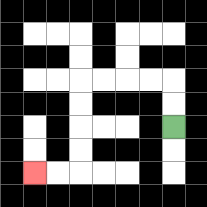{'start': '[7, 5]', 'end': '[1, 7]', 'path_directions': 'U,U,L,L,L,L,D,D,D,D,L,L', 'path_coordinates': '[[7, 5], [7, 4], [7, 3], [6, 3], [5, 3], [4, 3], [3, 3], [3, 4], [3, 5], [3, 6], [3, 7], [2, 7], [1, 7]]'}